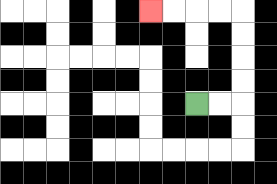{'start': '[8, 4]', 'end': '[6, 0]', 'path_directions': 'R,R,U,U,U,U,L,L,L,L', 'path_coordinates': '[[8, 4], [9, 4], [10, 4], [10, 3], [10, 2], [10, 1], [10, 0], [9, 0], [8, 0], [7, 0], [6, 0]]'}